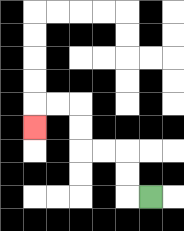{'start': '[6, 8]', 'end': '[1, 5]', 'path_directions': 'L,U,U,L,L,U,U,L,L,D', 'path_coordinates': '[[6, 8], [5, 8], [5, 7], [5, 6], [4, 6], [3, 6], [3, 5], [3, 4], [2, 4], [1, 4], [1, 5]]'}